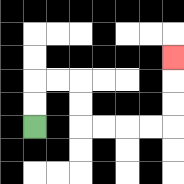{'start': '[1, 5]', 'end': '[7, 2]', 'path_directions': 'U,U,R,R,D,D,R,R,R,R,U,U,U', 'path_coordinates': '[[1, 5], [1, 4], [1, 3], [2, 3], [3, 3], [3, 4], [3, 5], [4, 5], [5, 5], [6, 5], [7, 5], [7, 4], [7, 3], [7, 2]]'}